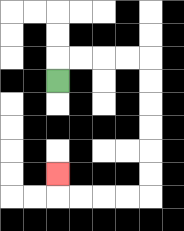{'start': '[2, 3]', 'end': '[2, 7]', 'path_directions': 'U,R,R,R,R,D,D,D,D,D,D,L,L,L,L,U', 'path_coordinates': '[[2, 3], [2, 2], [3, 2], [4, 2], [5, 2], [6, 2], [6, 3], [6, 4], [6, 5], [6, 6], [6, 7], [6, 8], [5, 8], [4, 8], [3, 8], [2, 8], [2, 7]]'}